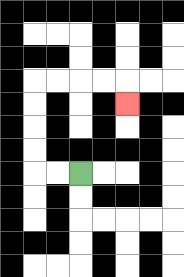{'start': '[3, 7]', 'end': '[5, 4]', 'path_directions': 'L,L,U,U,U,U,R,R,R,R,D', 'path_coordinates': '[[3, 7], [2, 7], [1, 7], [1, 6], [1, 5], [1, 4], [1, 3], [2, 3], [3, 3], [4, 3], [5, 3], [5, 4]]'}